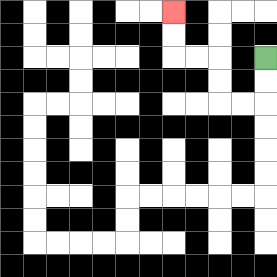{'start': '[11, 2]', 'end': '[7, 0]', 'path_directions': 'D,D,L,L,U,U,L,L,U,U', 'path_coordinates': '[[11, 2], [11, 3], [11, 4], [10, 4], [9, 4], [9, 3], [9, 2], [8, 2], [7, 2], [7, 1], [7, 0]]'}